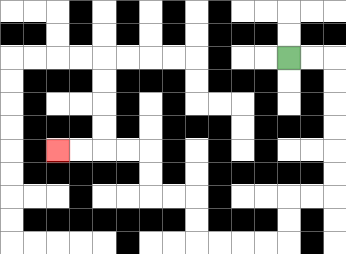{'start': '[12, 2]', 'end': '[2, 6]', 'path_directions': 'R,R,D,D,D,D,D,D,L,L,D,D,L,L,L,L,U,U,L,L,U,U,L,L,L,L', 'path_coordinates': '[[12, 2], [13, 2], [14, 2], [14, 3], [14, 4], [14, 5], [14, 6], [14, 7], [14, 8], [13, 8], [12, 8], [12, 9], [12, 10], [11, 10], [10, 10], [9, 10], [8, 10], [8, 9], [8, 8], [7, 8], [6, 8], [6, 7], [6, 6], [5, 6], [4, 6], [3, 6], [2, 6]]'}